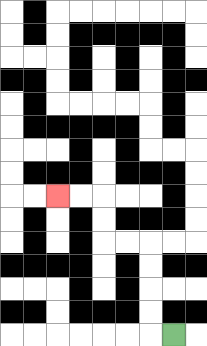{'start': '[7, 14]', 'end': '[2, 8]', 'path_directions': 'L,U,U,U,U,L,L,U,U,L,L', 'path_coordinates': '[[7, 14], [6, 14], [6, 13], [6, 12], [6, 11], [6, 10], [5, 10], [4, 10], [4, 9], [4, 8], [3, 8], [2, 8]]'}